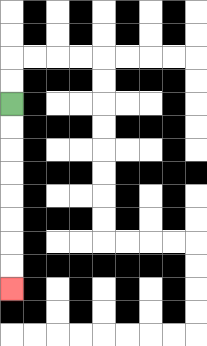{'start': '[0, 4]', 'end': '[0, 12]', 'path_directions': 'D,D,D,D,D,D,D,D', 'path_coordinates': '[[0, 4], [0, 5], [0, 6], [0, 7], [0, 8], [0, 9], [0, 10], [0, 11], [0, 12]]'}